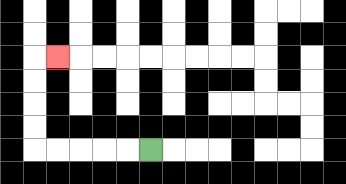{'start': '[6, 6]', 'end': '[2, 2]', 'path_directions': 'L,L,L,L,L,U,U,U,U,R', 'path_coordinates': '[[6, 6], [5, 6], [4, 6], [3, 6], [2, 6], [1, 6], [1, 5], [1, 4], [1, 3], [1, 2], [2, 2]]'}